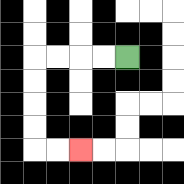{'start': '[5, 2]', 'end': '[3, 6]', 'path_directions': 'L,L,L,L,D,D,D,D,R,R', 'path_coordinates': '[[5, 2], [4, 2], [3, 2], [2, 2], [1, 2], [1, 3], [1, 4], [1, 5], [1, 6], [2, 6], [3, 6]]'}